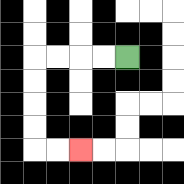{'start': '[5, 2]', 'end': '[3, 6]', 'path_directions': 'L,L,L,L,D,D,D,D,R,R', 'path_coordinates': '[[5, 2], [4, 2], [3, 2], [2, 2], [1, 2], [1, 3], [1, 4], [1, 5], [1, 6], [2, 6], [3, 6]]'}